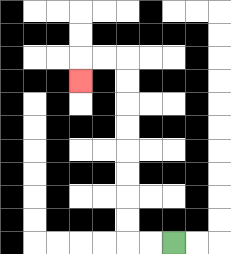{'start': '[7, 10]', 'end': '[3, 3]', 'path_directions': 'L,L,U,U,U,U,U,U,U,U,L,L,D', 'path_coordinates': '[[7, 10], [6, 10], [5, 10], [5, 9], [5, 8], [5, 7], [5, 6], [5, 5], [5, 4], [5, 3], [5, 2], [4, 2], [3, 2], [3, 3]]'}